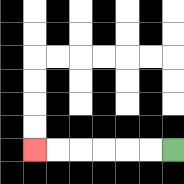{'start': '[7, 6]', 'end': '[1, 6]', 'path_directions': 'L,L,L,L,L,L', 'path_coordinates': '[[7, 6], [6, 6], [5, 6], [4, 6], [3, 6], [2, 6], [1, 6]]'}